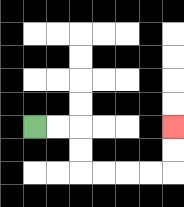{'start': '[1, 5]', 'end': '[7, 5]', 'path_directions': 'R,R,D,D,R,R,R,R,U,U', 'path_coordinates': '[[1, 5], [2, 5], [3, 5], [3, 6], [3, 7], [4, 7], [5, 7], [6, 7], [7, 7], [7, 6], [7, 5]]'}